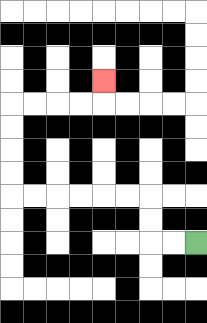{'start': '[8, 10]', 'end': '[4, 3]', 'path_directions': 'L,L,U,U,L,L,L,L,L,L,U,U,U,U,R,R,R,R,U', 'path_coordinates': '[[8, 10], [7, 10], [6, 10], [6, 9], [6, 8], [5, 8], [4, 8], [3, 8], [2, 8], [1, 8], [0, 8], [0, 7], [0, 6], [0, 5], [0, 4], [1, 4], [2, 4], [3, 4], [4, 4], [4, 3]]'}